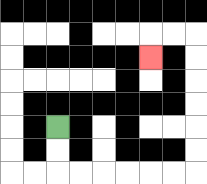{'start': '[2, 5]', 'end': '[6, 2]', 'path_directions': 'D,D,R,R,R,R,R,R,U,U,U,U,U,U,L,L,D', 'path_coordinates': '[[2, 5], [2, 6], [2, 7], [3, 7], [4, 7], [5, 7], [6, 7], [7, 7], [8, 7], [8, 6], [8, 5], [8, 4], [8, 3], [8, 2], [8, 1], [7, 1], [6, 1], [6, 2]]'}